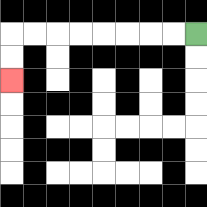{'start': '[8, 1]', 'end': '[0, 3]', 'path_directions': 'L,L,L,L,L,L,L,L,D,D', 'path_coordinates': '[[8, 1], [7, 1], [6, 1], [5, 1], [4, 1], [3, 1], [2, 1], [1, 1], [0, 1], [0, 2], [0, 3]]'}